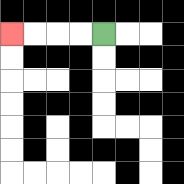{'start': '[4, 1]', 'end': '[0, 1]', 'path_directions': 'L,L,L,L', 'path_coordinates': '[[4, 1], [3, 1], [2, 1], [1, 1], [0, 1]]'}